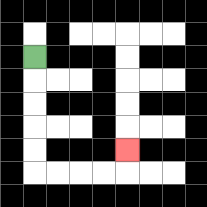{'start': '[1, 2]', 'end': '[5, 6]', 'path_directions': 'D,D,D,D,D,R,R,R,R,U', 'path_coordinates': '[[1, 2], [1, 3], [1, 4], [1, 5], [1, 6], [1, 7], [2, 7], [3, 7], [4, 7], [5, 7], [5, 6]]'}